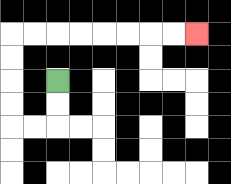{'start': '[2, 3]', 'end': '[8, 1]', 'path_directions': 'D,D,L,L,U,U,U,U,R,R,R,R,R,R,R,R', 'path_coordinates': '[[2, 3], [2, 4], [2, 5], [1, 5], [0, 5], [0, 4], [0, 3], [0, 2], [0, 1], [1, 1], [2, 1], [3, 1], [4, 1], [5, 1], [6, 1], [7, 1], [8, 1]]'}